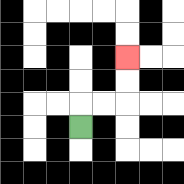{'start': '[3, 5]', 'end': '[5, 2]', 'path_directions': 'U,R,R,U,U', 'path_coordinates': '[[3, 5], [3, 4], [4, 4], [5, 4], [5, 3], [5, 2]]'}